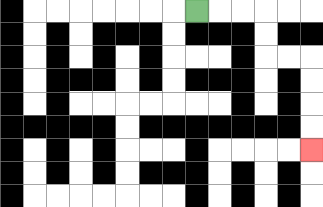{'start': '[8, 0]', 'end': '[13, 6]', 'path_directions': 'R,R,R,D,D,R,R,D,D,D,D', 'path_coordinates': '[[8, 0], [9, 0], [10, 0], [11, 0], [11, 1], [11, 2], [12, 2], [13, 2], [13, 3], [13, 4], [13, 5], [13, 6]]'}